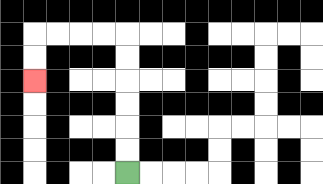{'start': '[5, 7]', 'end': '[1, 3]', 'path_directions': 'U,U,U,U,U,U,L,L,L,L,D,D', 'path_coordinates': '[[5, 7], [5, 6], [5, 5], [5, 4], [5, 3], [5, 2], [5, 1], [4, 1], [3, 1], [2, 1], [1, 1], [1, 2], [1, 3]]'}